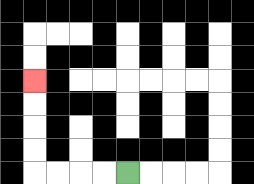{'start': '[5, 7]', 'end': '[1, 3]', 'path_directions': 'L,L,L,L,U,U,U,U', 'path_coordinates': '[[5, 7], [4, 7], [3, 7], [2, 7], [1, 7], [1, 6], [1, 5], [1, 4], [1, 3]]'}